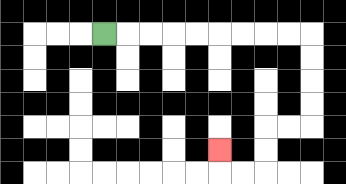{'start': '[4, 1]', 'end': '[9, 6]', 'path_directions': 'R,R,R,R,R,R,R,R,R,D,D,D,D,L,L,D,D,L,L,U', 'path_coordinates': '[[4, 1], [5, 1], [6, 1], [7, 1], [8, 1], [9, 1], [10, 1], [11, 1], [12, 1], [13, 1], [13, 2], [13, 3], [13, 4], [13, 5], [12, 5], [11, 5], [11, 6], [11, 7], [10, 7], [9, 7], [9, 6]]'}